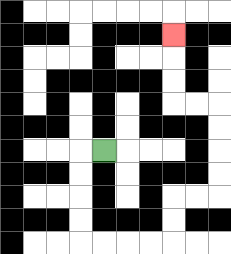{'start': '[4, 6]', 'end': '[7, 1]', 'path_directions': 'L,D,D,D,D,R,R,R,R,U,U,R,R,U,U,U,U,L,L,U,U,U', 'path_coordinates': '[[4, 6], [3, 6], [3, 7], [3, 8], [3, 9], [3, 10], [4, 10], [5, 10], [6, 10], [7, 10], [7, 9], [7, 8], [8, 8], [9, 8], [9, 7], [9, 6], [9, 5], [9, 4], [8, 4], [7, 4], [7, 3], [7, 2], [7, 1]]'}